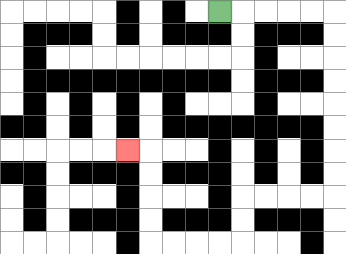{'start': '[9, 0]', 'end': '[5, 6]', 'path_directions': 'R,R,R,R,R,D,D,D,D,D,D,D,D,L,L,L,L,D,D,L,L,L,L,U,U,U,U,L', 'path_coordinates': '[[9, 0], [10, 0], [11, 0], [12, 0], [13, 0], [14, 0], [14, 1], [14, 2], [14, 3], [14, 4], [14, 5], [14, 6], [14, 7], [14, 8], [13, 8], [12, 8], [11, 8], [10, 8], [10, 9], [10, 10], [9, 10], [8, 10], [7, 10], [6, 10], [6, 9], [6, 8], [6, 7], [6, 6], [5, 6]]'}